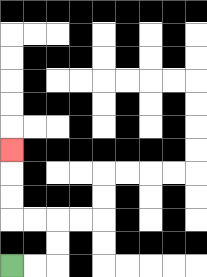{'start': '[0, 11]', 'end': '[0, 6]', 'path_directions': 'R,R,U,U,L,L,U,U,U', 'path_coordinates': '[[0, 11], [1, 11], [2, 11], [2, 10], [2, 9], [1, 9], [0, 9], [0, 8], [0, 7], [0, 6]]'}